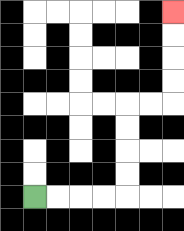{'start': '[1, 8]', 'end': '[7, 0]', 'path_directions': 'R,R,R,R,U,U,U,U,R,R,U,U,U,U', 'path_coordinates': '[[1, 8], [2, 8], [3, 8], [4, 8], [5, 8], [5, 7], [5, 6], [5, 5], [5, 4], [6, 4], [7, 4], [7, 3], [7, 2], [7, 1], [7, 0]]'}